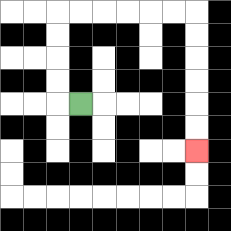{'start': '[3, 4]', 'end': '[8, 6]', 'path_directions': 'L,U,U,U,U,R,R,R,R,R,R,D,D,D,D,D,D', 'path_coordinates': '[[3, 4], [2, 4], [2, 3], [2, 2], [2, 1], [2, 0], [3, 0], [4, 0], [5, 0], [6, 0], [7, 0], [8, 0], [8, 1], [8, 2], [8, 3], [8, 4], [8, 5], [8, 6]]'}